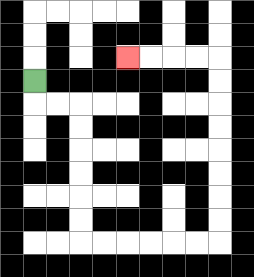{'start': '[1, 3]', 'end': '[5, 2]', 'path_directions': 'D,R,R,D,D,D,D,D,D,R,R,R,R,R,R,U,U,U,U,U,U,U,U,L,L,L,L', 'path_coordinates': '[[1, 3], [1, 4], [2, 4], [3, 4], [3, 5], [3, 6], [3, 7], [3, 8], [3, 9], [3, 10], [4, 10], [5, 10], [6, 10], [7, 10], [8, 10], [9, 10], [9, 9], [9, 8], [9, 7], [9, 6], [9, 5], [9, 4], [9, 3], [9, 2], [8, 2], [7, 2], [6, 2], [5, 2]]'}